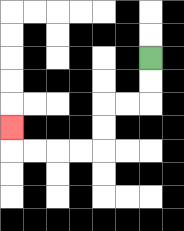{'start': '[6, 2]', 'end': '[0, 5]', 'path_directions': 'D,D,L,L,D,D,L,L,L,L,U', 'path_coordinates': '[[6, 2], [6, 3], [6, 4], [5, 4], [4, 4], [4, 5], [4, 6], [3, 6], [2, 6], [1, 6], [0, 6], [0, 5]]'}